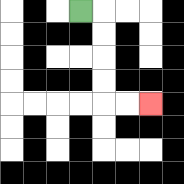{'start': '[3, 0]', 'end': '[6, 4]', 'path_directions': 'R,D,D,D,D,R,R', 'path_coordinates': '[[3, 0], [4, 0], [4, 1], [4, 2], [4, 3], [4, 4], [5, 4], [6, 4]]'}